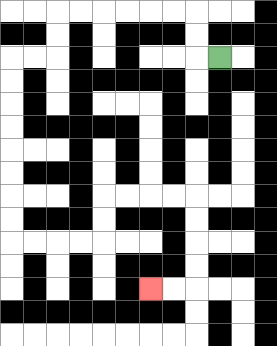{'start': '[9, 2]', 'end': '[6, 12]', 'path_directions': 'L,U,U,L,L,L,L,L,L,D,D,L,L,D,D,D,D,D,D,D,D,R,R,R,R,U,U,R,R,R,R,D,D,D,D,L,L', 'path_coordinates': '[[9, 2], [8, 2], [8, 1], [8, 0], [7, 0], [6, 0], [5, 0], [4, 0], [3, 0], [2, 0], [2, 1], [2, 2], [1, 2], [0, 2], [0, 3], [0, 4], [0, 5], [0, 6], [0, 7], [0, 8], [0, 9], [0, 10], [1, 10], [2, 10], [3, 10], [4, 10], [4, 9], [4, 8], [5, 8], [6, 8], [7, 8], [8, 8], [8, 9], [8, 10], [8, 11], [8, 12], [7, 12], [6, 12]]'}